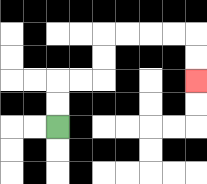{'start': '[2, 5]', 'end': '[8, 3]', 'path_directions': 'U,U,R,R,U,U,R,R,R,R,D,D', 'path_coordinates': '[[2, 5], [2, 4], [2, 3], [3, 3], [4, 3], [4, 2], [4, 1], [5, 1], [6, 1], [7, 1], [8, 1], [8, 2], [8, 3]]'}